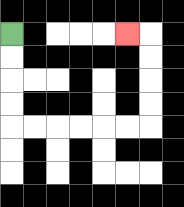{'start': '[0, 1]', 'end': '[5, 1]', 'path_directions': 'D,D,D,D,R,R,R,R,R,R,U,U,U,U,L', 'path_coordinates': '[[0, 1], [0, 2], [0, 3], [0, 4], [0, 5], [1, 5], [2, 5], [3, 5], [4, 5], [5, 5], [6, 5], [6, 4], [6, 3], [6, 2], [6, 1], [5, 1]]'}